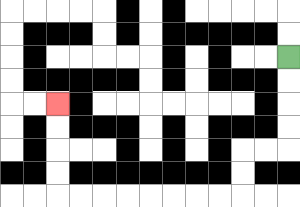{'start': '[12, 2]', 'end': '[2, 4]', 'path_directions': 'D,D,D,D,L,L,D,D,L,L,L,L,L,L,L,L,U,U,U,U', 'path_coordinates': '[[12, 2], [12, 3], [12, 4], [12, 5], [12, 6], [11, 6], [10, 6], [10, 7], [10, 8], [9, 8], [8, 8], [7, 8], [6, 8], [5, 8], [4, 8], [3, 8], [2, 8], [2, 7], [2, 6], [2, 5], [2, 4]]'}